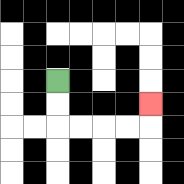{'start': '[2, 3]', 'end': '[6, 4]', 'path_directions': 'D,D,R,R,R,R,U', 'path_coordinates': '[[2, 3], [2, 4], [2, 5], [3, 5], [4, 5], [5, 5], [6, 5], [6, 4]]'}